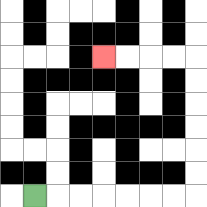{'start': '[1, 8]', 'end': '[4, 2]', 'path_directions': 'R,R,R,R,R,R,R,U,U,U,U,U,U,L,L,L,L', 'path_coordinates': '[[1, 8], [2, 8], [3, 8], [4, 8], [5, 8], [6, 8], [7, 8], [8, 8], [8, 7], [8, 6], [8, 5], [8, 4], [8, 3], [8, 2], [7, 2], [6, 2], [5, 2], [4, 2]]'}